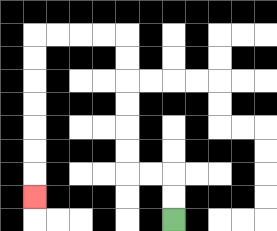{'start': '[7, 9]', 'end': '[1, 8]', 'path_directions': 'U,U,L,L,U,U,U,U,U,U,L,L,L,L,D,D,D,D,D,D,D', 'path_coordinates': '[[7, 9], [7, 8], [7, 7], [6, 7], [5, 7], [5, 6], [5, 5], [5, 4], [5, 3], [5, 2], [5, 1], [4, 1], [3, 1], [2, 1], [1, 1], [1, 2], [1, 3], [1, 4], [1, 5], [1, 6], [1, 7], [1, 8]]'}